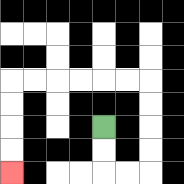{'start': '[4, 5]', 'end': '[0, 7]', 'path_directions': 'D,D,R,R,U,U,U,U,L,L,L,L,L,L,D,D,D,D', 'path_coordinates': '[[4, 5], [4, 6], [4, 7], [5, 7], [6, 7], [6, 6], [6, 5], [6, 4], [6, 3], [5, 3], [4, 3], [3, 3], [2, 3], [1, 3], [0, 3], [0, 4], [0, 5], [0, 6], [0, 7]]'}